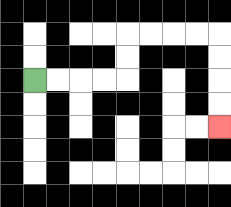{'start': '[1, 3]', 'end': '[9, 5]', 'path_directions': 'R,R,R,R,U,U,R,R,R,R,D,D,D,D', 'path_coordinates': '[[1, 3], [2, 3], [3, 3], [4, 3], [5, 3], [5, 2], [5, 1], [6, 1], [7, 1], [8, 1], [9, 1], [9, 2], [9, 3], [9, 4], [9, 5]]'}